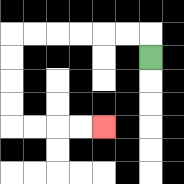{'start': '[6, 2]', 'end': '[4, 5]', 'path_directions': 'U,L,L,L,L,L,L,D,D,D,D,R,R,R,R', 'path_coordinates': '[[6, 2], [6, 1], [5, 1], [4, 1], [3, 1], [2, 1], [1, 1], [0, 1], [0, 2], [0, 3], [0, 4], [0, 5], [1, 5], [2, 5], [3, 5], [4, 5]]'}